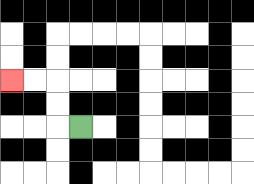{'start': '[3, 5]', 'end': '[0, 3]', 'path_directions': 'L,U,U,L,L', 'path_coordinates': '[[3, 5], [2, 5], [2, 4], [2, 3], [1, 3], [0, 3]]'}